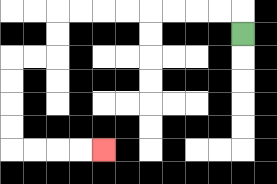{'start': '[10, 1]', 'end': '[4, 6]', 'path_directions': 'U,L,L,L,L,L,L,L,L,D,D,L,L,D,D,D,D,R,R,R,R', 'path_coordinates': '[[10, 1], [10, 0], [9, 0], [8, 0], [7, 0], [6, 0], [5, 0], [4, 0], [3, 0], [2, 0], [2, 1], [2, 2], [1, 2], [0, 2], [0, 3], [0, 4], [0, 5], [0, 6], [1, 6], [2, 6], [3, 6], [4, 6]]'}